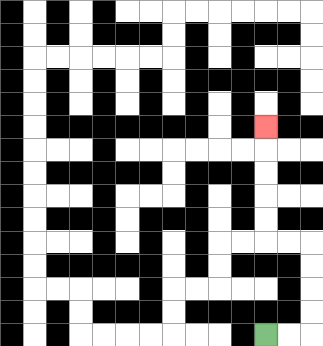{'start': '[11, 14]', 'end': '[11, 5]', 'path_directions': 'R,R,U,U,U,U,L,L,U,U,U,U,U', 'path_coordinates': '[[11, 14], [12, 14], [13, 14], [13, 13], [13, 12], [13, 11], [13, 10], [12, 10], [11, 10], [11, 9], [11, 8], [11, 7], [11, 6], [11, 5]]'}